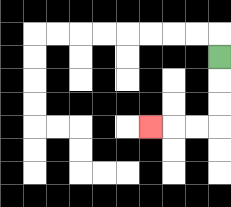{'start': '[9, 2]', 'end': '[6, 5]', 'path_directions': 'D,D,D,L,L,L', 'path_coordinates': '[[9, 2], [9, 3], [9, 4], [9, 5], [8, 5], [7, 5], [6, 5]]'}